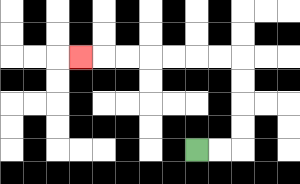{'start': '[8, 6]', 'end': '[3, 2]', 'path_directions': 'R,R,U,U,U,U,L,L,L,L,L,L,L', 'path_coordinates': '[[8, 6], [9, 6], [10, 6], [10, 5], [10, 4], [10, 3], [10, 2], [9, 2], [8, 2], [7, 2], [6, 2], [5, 2], [4, 2], [3, 2]]'}